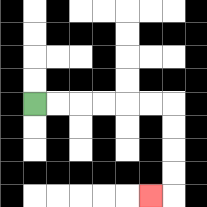{'start': '[1, 4]', 'end': '[6, 8]', 'path_directions': 'R,R,R,R,R,R,D,D,D,D,L', 'path_coordinates': '[[1, 4], [2, 4], [3, 4], [4, 4], [5, 4], [6, 4], [7, 4], [7, 5], [7, 6], [7, 7], [7, 8], [6, 8]]'}